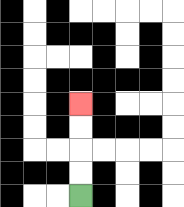{'start': '[3, 8]', 'end': '[3, 4]', 'path_directions': 'U,U,U,U', 'path_coordinates': '[[3, 8], [3, 7], [3, 6], [3, 5], [3, 4]]'}